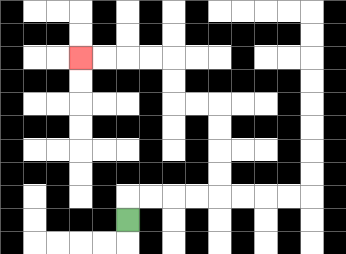{'start': '[5, 9]', 'end': '[3, 2]', 'path_directions': 'U,R,R,R,R,U,U,U,U,L,L,U,U,L,L,L,L', 'path_coordinates': '[[5, 9], [5, 8], [6, 8], [7, 8], [8, 8], [9, 8], [9, 7], [9, 6], [9, 5], [9, 4], [8, 4], [7, 4], [7, 3], [7, 2], [6, 2], [5, 2], [4, 2], [3, 2]]'}